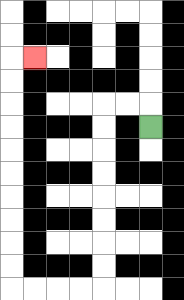{'start': '[6, 5]', 'end': '[1, 2]', 'path_directions': 'U,L,L,D,D,D,D,D,D,D,D,L,L,L,L,U,U,U,U,U,U,U,U,U,U,R', 'path_coordinates': '[[6, 5], [6, 4], [5, 4], [4, 4], [4, 5], [4, 6], [4, 7], [4, 8], [4, 9], [4, 10], [4, 11], [4, 12], [3, 12], [2, 12], [1, 12], [0, 12], [0, 11], [0, 10], [0, 9], [0, 8], [0, 7], [0, 6], [0, 5], [0, 4], [0, 3], [0, 2], [1, 2]]'}